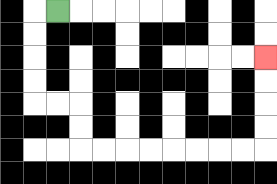{'start': '[2, 0]', 'end': '[11, 2]', 'path_directions': 'L,D,D,D,D,R,R,D,D,R,R,R,R,R,R,R,R,U,U,U,U', 'path_coordinates': '[[2, 0], [1, 0], [1, 1], [1, 2], [1, 3], [1, 4], [2, 4], [3, 4], [3, 5], [3, 6], [4, 6], [5, 6], [6, 6], [7, 6], [8, 6], [9, 6], [10, 6], [11, 6], [11, 5], [11, 4], [11, 3], [11, 2]]'}